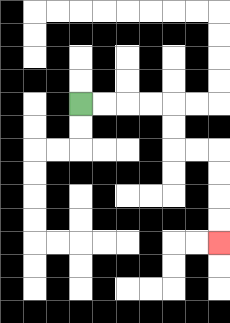{'start': '[3, 4]', 'end': '[9, 10]', 'path_directions': 'R,R,R,R,D,D,R,R,D,D,D,D', 'path_coordinates': '[[3, 4], [4, 4], [5, 4], [6, 4], [7, 4], [7, 5], [7, 6], [8, 6], [9, 6], [9, 7], [9, 8], [9, 9], [9, 10]]'}